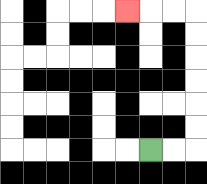{'start': '[6, 6]', 'end': '[5, 0]', 'path_directions': 'R,R,U,U,U,U,U,U,L,L,L', 'path_coordinates': '[[6, 6], [7, 6], [8, 6], [8, 5], [8, 4], [8, 3], [8, 2], [8, 1], [8, 0], [7, 0], [6, 0], [5, 0]]'}